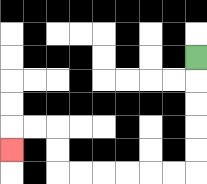{'start': '[8, 2]', 'end': '[0, 6]', 'path_directions': 'D,D,D,D,D,L,L,L,L,L,L,U,U,L,L,D', 'path_coordinates': '[[8, 2], [8, 3], [8, 4], [8, 5], [8, 6], [8, 7], [7, 7], [6, 7], [5, 7], [4, 7], [3, 7], [2, 7], [2, 6], [2, 5], [1, 5], [0, 5], [0, 6]]'}